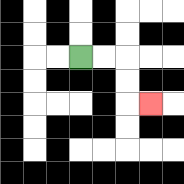{'start': '[3, 2]', 'end': '[6, 4]', 'path_directions': 'R,R,D,D,R', 'path_coordinates': '[[3, 2], [4, 2], [5, 2], [5, 3], [5, 4], [6, 4]]'}